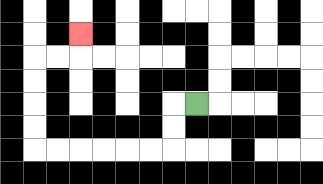{'start': '[8, 4]', 'end': '[3, 1]', 'path_directions': 'L,D,D,L,L,L,L,L,L,U,U,U,U,R,R,U', 'path_coordinates': '[[8, 4], [7, 4], [7, 5], [7, 6], [6, 6], [5, 6], [4, 6], [3, 6], [2, 6], [1, 6], [1, 5], [1, 4], [1, 3], [1, 2], [2, 2], [3, 2], [3, 1]]'}